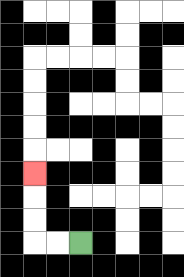{'start': '[3, 10]', 'end': '[1, 7]', 'path_directions': 'L,L,U,U,U', 'path_coordinates': '[[3, 10], [2, 10], [1, 10], [1, 9], [1, 8], [1, 7]]'}